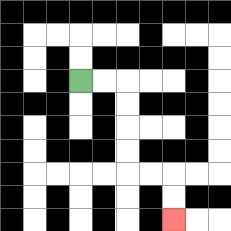{'start': '[3, 3]', 'end': '[7, 9]', 'path_directions': 'R,R,D,D,D,D,R,R,D,D', 'path_coordinates': '[[3, 3], [4, 3], [5, 3], [5, 4], [5, 5], [5, 6], [5, 7], [6, 7], [7, 7], [7, 8], [7, 9]]'}